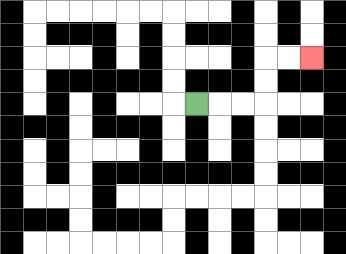{'start': '[8, 4]', 'end': '[13, 2]', 'path_directions': 'R,R,R,U,U,R,R', 'path_coordinates': '[[8, 4], [9, 4], [10, 4], [11, 4], [11, 3], [11, 2], [12, 2], [13, 2]]'}